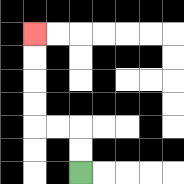{'start': '[3, 7]', 'end': '[1, 1]', 'path_directions': 'U,U,L,L,U,U,U,U', 'path_coordinates': '[[3, 7], [3, 6], [3, 5], [2, 5], [1, 5], [1, 4], [1, 3], [1, 2], [1, 1]]'}